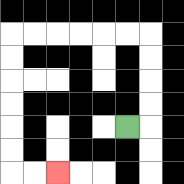{'start': '[5, 5]', 'end': '[2, 7]', 'path_directions': 'R,U,U,U,U,L,L,L,L,L,L,D,D,D,D,D,D,R,R', 'path_coordinates': '[[5, 5], [6, 5], [6, 4], [6, 3], [6, 2], [6, 1], [5, 1], [4, 1], [3, 1], [2, 1], [1, 1], [0, 1], [0, 2], [0, 3], [0, 4], [0, 5], [0, 6], [0, 7], [1, 7], [2, 7]]'}